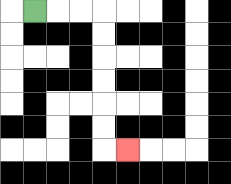{'start': '[1, 0]', 'end': '[5, 6]', 'path_directions': 'R,R,R,D,D,D,D,D,D,R', 'path_coordinates': '[[1, 0], [2, 0], [3, 0], [4, 0], [4, 1], [4, 2], [4, 3], [4, 4], [4, 5], [4, 6], [5, 6]]'}